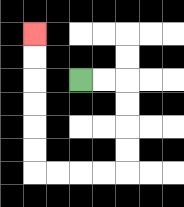{'start': '[3, 3]', 'end': '[1, 1]', 'path_directions': 'R,R,D,D,D,D,L,L,L,L,U,U,U,U,U,U', 'path_coordinates': '[[3, 3], [4, 3], [5, 3], [5, 4], [5, 5], [5, 6], [5, 7], [4, 7], [3, 7], [2, 7], [1, 7], [1, 6], [1, 5], [1, 4], [1, 3], [1, 2], [1, 1]]'}